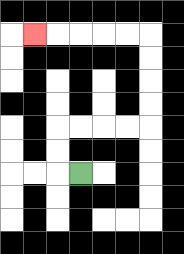{'start': '[3, 7]', 'end': '[1, 1]', 'path_directions': 'L,U,U,R,R,R,R,U,U,U,U,L,L,L,L,L', 'path_coordinates': '[[3, 7], [2, 7], [2, 6], [2, 5], [3, 5], [4, 5], [5, 5], [6, 5], [6, 4], [6, 3], [6, 2], [6, 1], [5, 1], [4, 1], [3, 1], [2, 1], [1, 1]]'}